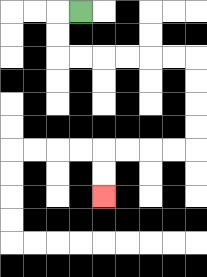{'start': '[3, 0]', 'end': '[4, 8]', 'path_directions': 'L,D,D,R,R,R,R,R,R,D,D,D,D,L,L,L,L,D,D', 'path_coordinates': '[[3, 0], [2, 0], [2, 1], [2, 2], [3, 2], [4, 2], [5, 2], [6, 2], [7, 2], [8, 2], [8, 3], [8, 4], [8, 5], [8, 6], [7, 6], [6, 6], [5, 6], [4, 6], [4, 7], [4, 8]]'}